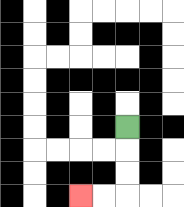{'start': '[5, 5]', 'end': '[3, 8]', 'path_directions': 'D,D,D,L,L', 'path_coordinates': '[[5, 5], [5, 6], [5, 7], [5, 8], [4, 8], [3, 8]]'}